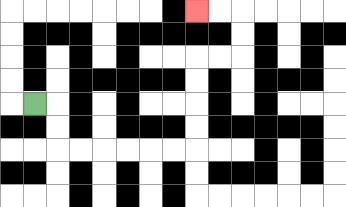{'start': '[1, 4]', 'end': '[8, 0]', 'path_directions': 'R,D,D,R,R,R,R,R,R,U,U,U,U,R,R,U,U,L,L', 'path_coordinates': '[[1, 4], [2, 4], [2, 5], [2, 6], [3, 6], [4, 6], [5, 6], [6, 6], [7, 6], [8, 6], [8, 5], [8, 4], [8, 3], [8, 2], [9, 2], [10, 2], [10, 1], [10, 0], [9, 0], [8, 0]]'}